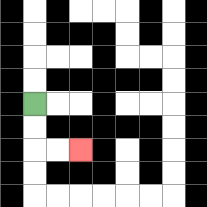{'start': '[1, 4]', 'end': '[3, 6]', 'path_directions': 'D,D,R,R', 'path_coordinates': '[[1, 4], [1, 5], [1, 6], [2, 6], [3, 6]]'}